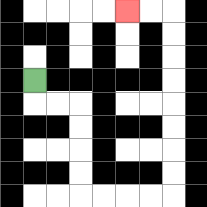{'start': '[1, 3]', 'end': '[5, 0]', 'path_directions': 'D,R,R,D,D,D,D,R,R,R,R,U,U,U,U,U,U,U,U,L,L', 'path_coordinates': '[[1, 3], [1, 4], [2, 4], [3, 4], [3, 5], [3, 6], [3, 7], [3, 8], [4, 8], [5, 8], [6, 8], [7, 8], [7, 7], [7, 6], [7, 5], [7, 4], [7, 3], [7, 2], [7, 1], [7, 0], [6, 0], [5, 0]]'}